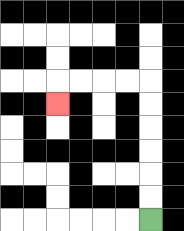{'start': '[6, 9]', 'end': '[2, 4]', 'path_directions': 'U,U,U,U,U,U,L,L,L,L,D', 'path_coordinates': '[[6, 9], [6, 8], [6, 7], [6, 6], [6, 5], [6, 4], [6, 3], [5, 3], [4, 3], [3, 3], [2, 3], [2, 4]]'}